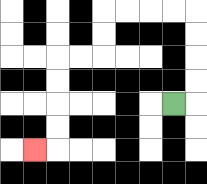{'start': '[7, 4]', 'end': '[1, 6]', 'path_directions': 'R,U,U,U,U,L,L,L,L,D,D,L,L,D,D,D,D,L', 'path_coordinates': '[[7, 4], [8, 4], [8, 3], [8, 2], [8, 1], [8, 0], [7, 0], [6, 0], [5, 0], [4, 0], [4, 1], [4, 2], [3, 2], [2, 2], [2, 3], [2, 4], [2, 5], [2, 6], [1, 6]]'}